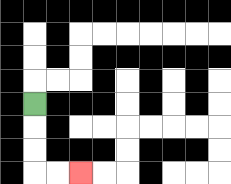{'start': '[1, 4]', 'end': '[3, 7]', 'path_directions': 'D,D,D,R,R', 'path_coordinates': '[[1, 4], [1, 5], [1, 6], [1, 7], [2, 7], [3, 7]]'}